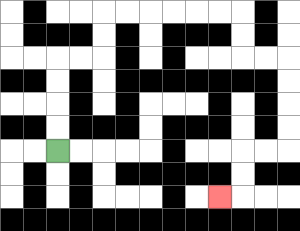{'start': '[2, 6]', 'end': '[9, 8]', 'path_directions': 'U,U,U,U,R,R,U,U,R,R,R,R,R,R,D,D,R,R,D,D,D,D,L,L,D,D,L', 'path_coordinates': '[[2, 6], [2, 5], [2, 4], [2, 3], [2, 2], [3, 2], [4, 2], [4, 1], [4, 0], [5, 0], [6, 0], [7, 0], [8, 0], [9, 0], [10, 0], [10, 1], [10, 2], [11, 2], [12, 2], [12, 3], [12, 4], [12, 5], [12, 6], [11, 6], [10, 6], [10, 7], [10, 8], [9, 8]]'}